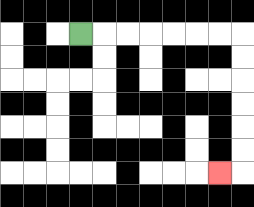{'start': '[3, 1]', 'end': '[9, 7]', 'path_directions': 'R,R,R,R,R,R,R,D,D,D,D,D,D,L', 'path_coordinates': '[[3, 1], [4, 1], [5, 1], [6, 1], [7, 1], [8, 1], [9, 1], [10, 1], [10, 2], [10, 3], [10, 4], [10, 5], [10, 6], [10, 7], [9, 7]]'}